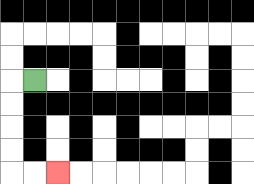{'start': '[1, 3]', 'end': '[2, 7]', 'path_directions': 'L,D,D,D,D,R,R', 'path_coordinates': '[[1, 3], [0, 3], [0, 4], [0, 5], [0, 6], [0, 7], [1, 7], [2, 7]]'}